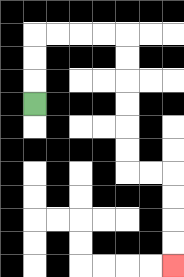{'start': '[1, 4]', 'end': '[7, 11]', 'path_directions': 'U,U,U,R,R,R,R,D,D,D,D,D,D,R,R,D,D,D,D', 'path_coordinates': '[[1, 4], [1, 3], [1, 2], [1, 1], [2, 1], [3, 1], [4, 1], [5, 1], [5, 2], [5, 3], [5, 4], [5, 5], [5, 6], [5, 7], [6, 7], [7, 7], [7, 8], [7, 9], [7, 10], [7, 11]]'}